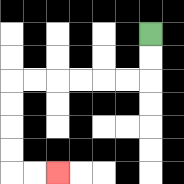{'start': '[6, 1]', 'end': '[2, 7]', 'path_directions': 'D,D,L,L,L,L,L,L,D,D,D,D,R,R', 'path_coordinates': '[[6, 1], [6, 2], [6, 3], [5, 3], [4, 3], [3, 3], [2, 3], [1, 3], [0, 3], [0, 4], [0, 5], [0, 6], [0, 7], [1, 7], [2, 7]]'}